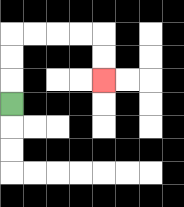{'start': '[0, 4]', 'end': '[4, 3]', 'path_directions': 'U,U,U,R,R,R,R,D,D', 'path_coordinates': '[[0, 4], [0, 3], [0, 2], [0, 1], [1, 1], [2, 1], [3, 1], [4, 1], [4, 2], [4, 3]]'}